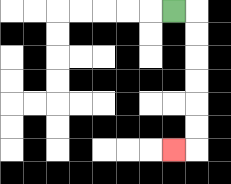{'start': '[7, 0]', 'end': '[7, 6]', 'path_directions': 'R,D,D,D,D,D,D,L', 'path_coordinates': '[[7, 0], [8, 0], [8, 1], [8, 2], [8, 3], [8, 4], [8, 5], [8, 6], [7, 6]]'}